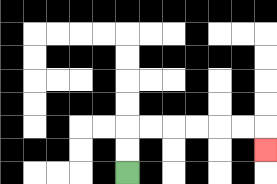{'start': '[5, 7]', 'end': '[11, 6]', 'path_directions': 'U,U,R,R,R,R,R,R,D', 'path_coordinates': '[[5, 7], [5, 6], [5, 5], [6, 5], [7, 5], [8, 5], [9, 5], [10, 5], [11, 5], [11, 6]]'}